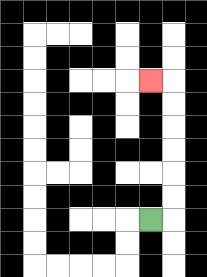{'start': '[6, 9]', 'end': '[6, 3]', 'path_directions': 'R,U,U,U,U,U,U,L', 'path_coordinates': '[[6, 9], [7, 9], [7, 8], [7, 7], [7, 6], [7, 5], [7, 4], [7, 3], [6, 3]]'}